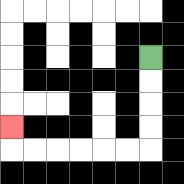{'start': '[6, 2]', 'end': '[0, 5]', 'path_directions': 'D,D,D,D,L,L,L,L,L,L,U', 'path_coordinates': '[[6, 2], [6, 3], [6, 4], [6, 5], [6, 6], [5, 6], [4, 6], [3, 6], [2, 6], [1, 6], [0, 6], [0, 5]]'}